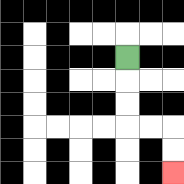{'start': '[5, 2]', 'end': '[7, 7]', 'path_directions': 'D,D,D,R,R,D,D', 'path_coordinates': '[[5, 2], [5, 3], [5, 4], [5, 5], [6, 5], [7, 5], [7, 6], [7, 7]]'}